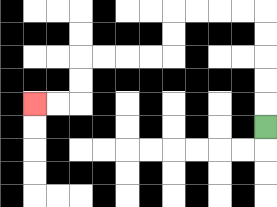{'start': '[11, 5]', 'end': '[1, 4]', 'path_directions': 'U,U,U,U,U,L,L,L,L,D,D,L,L,L,L,D,D,L,L', 'path_coordinates': '[[11, 5], [11, 4], [11, 3], [11, 2], [11, 1], [11, 0], [10, 0], [9, 0], [8, 0], [7, 0], [7, 1], [7, 2], [6, 2], [5, 2], [4, 2], [3, 2], [3, 3], [3, 4], [2, 4], [1, 4]]'}